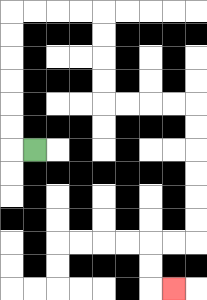{'start': '[1, 6]', 'end': '[7, 12]', 'path_directions': 'L,U,U,U,U,U,U,R,R,R,R,D,D,D,D,R,R,R,R,D,D,D,D,D,D,L,L,D,D,R', 'path_coordinates': '[[1, 6], [0, 6], [0, 5], [0, 4], [0, 3], [0, 2], [0, 1], [0, 0], [1, 0], [2, 0], [3, 0], [4, 0], [4, 1], [4, 2], [4, 3], [4, 4], [5, 4], [6, 4], [7, 4], [8, 4], [8, 5], [8, 6], [8, 7], [8, 8], [8, 9], [8, 10], [7, 10], [6, 10], [6, 11], [6, 12], [7, 12]]'}